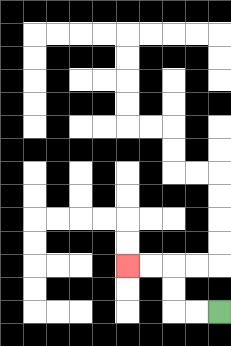{'start': '[9, 13]', 'end': '[5, 11]', 'path_directions': 'L,L,U,U,L,L', 'path_coordinates': '[[9, 13], [8, 13], [7, 13], [7, 12], [7, 11], [6, 11], [5, 11]]'}